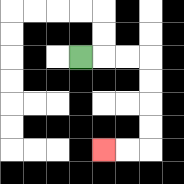{'start': '[3, 2]', 'end': '[4, 6]', 'path_directions': 'R,R,R,D,D,D,D,L,L', 'path_coordinates': '[[3, 2], [4, 2], [5, 2], [6, 2], [6, 3], [6, 4], [6, 5], [6, 6], [5, 6], [4, 6]]'}